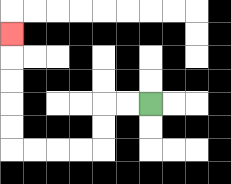{'start': '[6, 4]', 'end': '[0, 1]', 'path_directions': 'L,L,D,D,L,L,L,L,U,U,U,U,U', 'path_coordinates': '[[6, 4], [5, 4], [4, 4], [4, 5], [4, 6], [3, 6], [2, 6], [1, 6], [0, 6], [0, 5], [0, 4], [0, 3], [0, 2], [0, 1]]'}